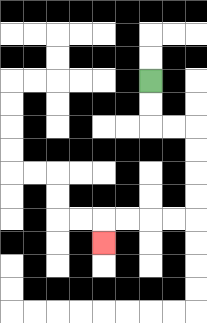{'start': '[6, 3]', 'end': '[4, 10]', 'path_directions': 'D,D,R,R,D,D,D,D,L,L,L,L,D', 'path_coordinates': '[[6, 3], [6, 4], [6, 5], [7, 5], [8, 5], [8, 6], [8, 7], [8, 8], [8, 9], [7, 9], [6, 9], [5, 9], [4, 9], [4, 10]]'}